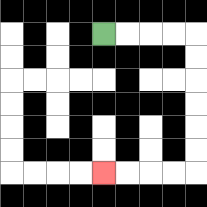{'start': '[4, 1]', 'end': '[4, 7]', 'path_directions': 'R,R,R,R,D,D,D,D,D,D,L,L,L,L', 'path_coordinates': '[[4, 1], [5, 1], [6, 1], [7, 1], [8, 1], [8, 2], [8, 3], [8, 4], [8, 5], [8, 6], [8, 7], [7, 7], [6, 7], [5, 7], [4, 7]]'}